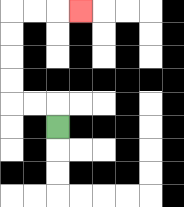{'start': '[2, 5]', 'end': '[3, 0]', 'path_directions': 'U,L,L,U,U,U,U,R,R,R', 'path_coordinates': '[[2, 5], [2, 4], [1, 4], [0, 4], [0, 3], [0, 2], [0, 1], [0, 0], [1, 0], [2, 0], [3, 0]]'}